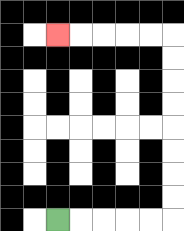{'start': '[2, 9]', 'end': '[2, 1]', 'path_directions': 'R,R,R,R,R,U,U,U,U,U,U,U,U,L,L,L,L,L', 'path_coordinates': '[[2, 9], [3, 9], [4, 9], [5, 9], [6, 9], [7, 9], [7, 8], [7, 7], [7, 6], [7, 5], [7, 4], [7, 3], [7, 2], [7, 1], [6, 1], [5, 1], [4, 1], [3, 1], [2, 1]]'}